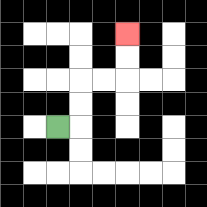{'start': '[2, 5]', 'end': '[5, 1]', 'path_directions': 'R,U,U,R,R,U,U', 'path_coordinates': '[[2, 5], [3, 5], [3, 4], [3, 3], [4, 3], [5, 3], [5, 2], [5, 1]]'}